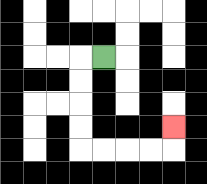{'start': '[4, 2]', 'end': '[7, 5]', 'path_directions': 'L,D,D,D,D,R,R,R,R,U', 'path_coordinates': '[[4, 2], [3, 2], [3, 3], [3, 4], [3, 5], [3, 6], [4, 6], [5, 6], [6, 6], [7, 6], [7, 5]]'}